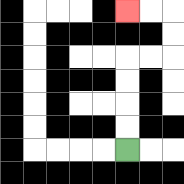{'start': '[5, 6]', 'end': '[5, 0]', 'path_directions': 'U,U,U,U,R,R,U,U,L,L', 'path_coordinates': '[[5, 6], [5, 5], [5, 4], [5, 3], [5, 2], [6, 2], [7, 2], [7, 1], [7, 0], [6, 0], [5, 0]]'}